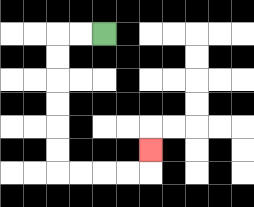{'start': '[4, 1]', 'end': '[6, 6]', 'path_directions': 'L,L,D,D,D,D,D,D,R,R,R,R,U', 'path_coordinates': '[[4, 1], [3, 1], [2, 1], [2, 2], [2, 3], [2, 4], [2, 5], [2, 6], [2, 7], [3, 7], [4, 7], [5, 7], [6, 7], [6, 6]]'}